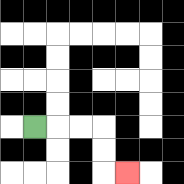{'start': '[1, 5]', 'end': '[5, 7]', 'path_directions': 'R,R,R,D,D,R', 'path_coordinates': '[[1, 5], [2, 5], [3, 5], [4, 5], [4, 6], [4, 7], [5, 7]]'}